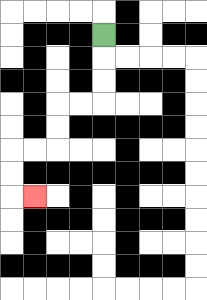{'start': '[4, 1]', 'end': '[1, 8]', 'path_directions': 'D,D,D,L,L,D,D,L,L,D,D,R', 'path_coordinates': '[[4, 1], [4, 2], [4, 3], [4, 4], [3, 4], [2, 4], [2, 5], [2, 6], [1, 6], [0, 6], [0, 7], [0, 8], [1, 8]]'}